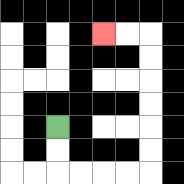{'start': '[2, 5]', 'end': '[4, 1]', 'path_directions': 'D,D,R,R,R,R,U,U,U,U,U,U,L,L', 'path_coordinates': '[[2, 5], [2, 6], [2, 7], [3, 7], [4, 7], [5, 7], [6, 7], [6, 6], [6, 5], [6, 4], [6, 3], [6, 2], [6, 1], [5, 1], [4, 1]]'}